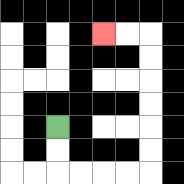{'start': '[2, 5]', 'end': '[4, 1]', 'path_directions': 'D,D,R,R,R,R,U,U,U,U,U,U,L,L', 'path_coordinates': '[[2, 5], [2, 6], [2, 7], [3, 7], [4, 7], [5, 7], [6, 7], [6, 6], [6, 5], [6, 4], [6, 3], [6, 2], [6, 1], [5, 1], [4, 1]]'}